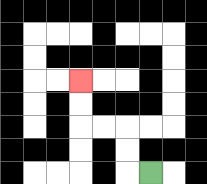{'start': '[6, 7]', 'end': '[3, 3]', 'path_directions': 'L,U,U,L,L,U,U', 'path_coordinates': '[[6, 7], [5, 7], [5, 6], [5, 5], [4, 5], [3, 5], [3, 4], [3, 3]]'}